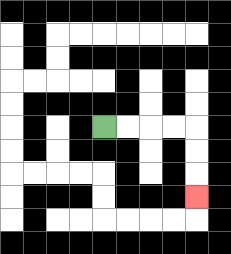{'start': '[4, 5]', 'end': '[8, 8]', 'path_directions': 'R,R,R,R,D,D,D', 'path_coordinates': '[[4, 5], [5, 5], [6, 5], [7, 5], [8, 5], [8, 6], [8, 7], [8, 8]]'}